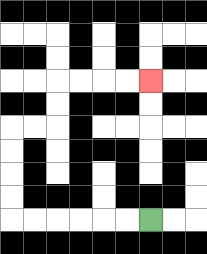{'start': '[6, 9]', 'end': '[6, 3]', 'path_directions': 'L,L,L,L,L,L,U,U,U,U,R,R,U,U,R,R,R,R', 'path_coordinates': '[[6, 9], [5, 9], [4, 9], [3, 9], [2, 9], [1, 9], [0, 9], [0, 8], [0, 7], [0, 6], [0, 5], [1, 5], [2, 5], [2, 4], [2, 3], [3, 3], [4, 3], [5, 3], [6, 3]]'}